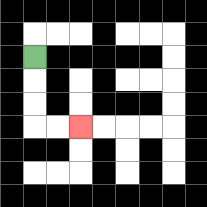{'start': '[1, 2]', 'end': '[3, 5]', 'path_directions': 'D,D,D,R,R', 'path_coordinates': '[[1, 2], [1, 3], [1, 4], [1, 5], [2, 5], [3, 5]]'}